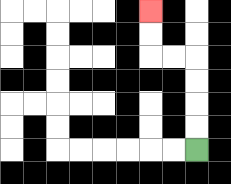{'start': '[8, 6]', 'end': '[6, 0]', 'path_directions': 'U,U,U,U,L,L,U,U', 'path_coordinates': '[[8, 6], [8, 5], [8, 4], [8, 3], [8, 2], [7, 2], [6, 2], [6, 1], [6, 0]]'}